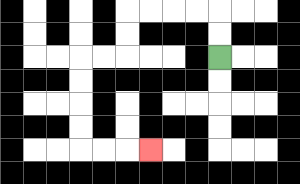{'start': '[9, 2]', 'end': '[6, 6]', 'path_directions': 'U,U,L,L,L,L,D,D,L,L,D,D,D,D,R,R,R', 'path_coordinates': '[[9, 2], [9, 1], [9, 0], [8, 0], [7, 0], [6, 0], [5, 0], [5, 1], [5, 2], [4, 2], [3, 2], [3, 3], [3, 4], [3, 5], [3, 6], [4, 6], [5, 6], [6, 6]]'}